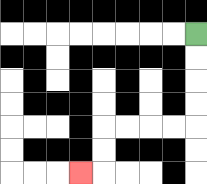{'start': '[8, 1]', 'end': '[3, 7]', 'path_directions': 'D,D,D,D,L,L,L,L,D,D,L', 'path_coordinates': '[[8, 1], [8, 2], [8, 3], [8, 4], [8, 5], [7, 5], [6, 5], [5, 5], [4, 5], [4, 6], [4, 7], [3, 7]]'}